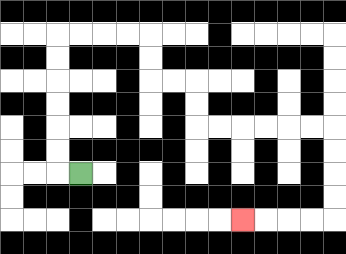{'start': '[3, 7]', 'end': '[10, 9]', 'path_directions': 'L,U,U,U,U,U,U,R,R,R,R,D,D,R,R,D,D,R,R,R,R,R,R,D,D,D,D,L,L,L,L', 'path_coordinates': '[[3, 7], [2, 7], [2, 6], [2, 5], [2, 4], [2, 3], [2, 2], [2, 1], [3, 1], [4, 1], [5, 1], [6, 1], [6, 2], [6, 3], [7, 3], [8, 3], [8, 4], [8, 5], [9, 5], [10, 5], [11, 5], [12, 5], [13, 5], [14, 5], [14, 6], [14, 7], [14, 8], [14, 9], [13, 9], [12, 9], [11, 9], [10, 9]]'}